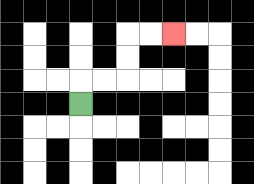{'start': '[3, 4]', 'end': '[7, 1]', 'path_directions': 'U,R,R,U,U,R,R', 'path_coordinates': '[[3, 4], [3, 3], [4, 3], [5, 3], [5, 2], [5, 1], [6, 1], [7, 1]]'}